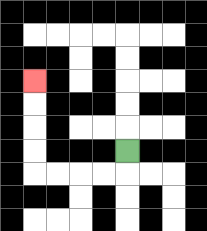{'start': '[5, 6]', 'end': '[1, 3]', 'path_directions': 'D,L,L,L,L,U,U,U,U', 'path_coordinates': '[[5, 6], [5, 7], [4, 7], [3, 7], [2, 7], [1, 7], [1, 6], [1, 5], [1, 4], [1, 3]]'}